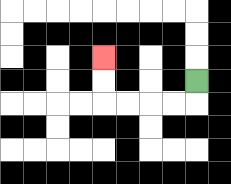{'start': '[8, 3]', 'end': '[4, 2]', 'path_directions': 'D,L,L,L,L,U,U', 'path_coordinates': '[[8, 3], [8, 4], [7, 4], [6, 4], [5, 4], [4, 4], [4, 3], [4, 2]]'}